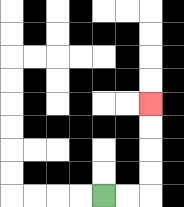{'start': '[4, 8]', 'end': '[6, 4]', 'path_directions': 'R,R,U,U,U,U', 'path_coordinates': '[[4, 8], [5, 8], [6, 8], [6, 7], [6, 6], [6, 5], [6, 4]]'}